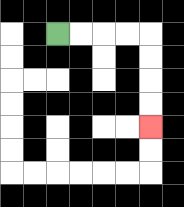{'start': '[2, 1]', 'end': '[6, 5]', 'path_directions': 'R,R,R,R,D,D,D,D', 'path_coordinates': '[[2, 1], [3, 1], [4, 1], [5, 1], [6, 1], [6, 2], [6, 3], [6, 4], [6, 5]]'}